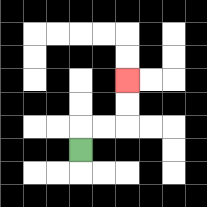{'start': '[3, 6]', 'end': '[5, 3]', 'path_directions': 'U,R,R,U,U', 'path_coordinates': '[[3, 6], [3, 5], [4, 5], [5, 5], [5, 4], [5, 3]]'}